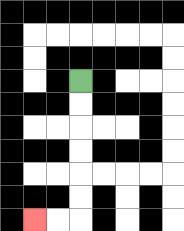{'start': '[3, 3]', 'end': '[1, 9]', 'path_directions': 'D,D,D,D,D,D,L,L', 'path_coordinates': '[[3, 3], [3, 4], [3, 5], [3, 6], [3, 7], [3, 8], [3, 9], [2, 9], [1, 9]]'}